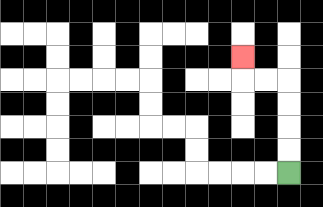{'start': '[12, 7]', 'end': '[10, 2]', 'path_directions': 'U,U,U,U,L,L,U', 'path_coordinates': '[[12, 7], [12, 6], [12, 5], [12, 4], [12, 3], [11, 3], [10, 3], [10, 2]]'}